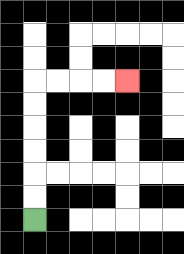{'start': '[1, 9]', 'end': '[5, 3]', 'path_directions': 'U,U,U,U,U,U,R,R,R,R', 'path_coordinates': '[[1, 9], [1, 8], [1, 7], [1, 6], [1, 5], [1, 4], [1, 3], [2, 3], [3, 3], [4, 3], [5, 3]]'}